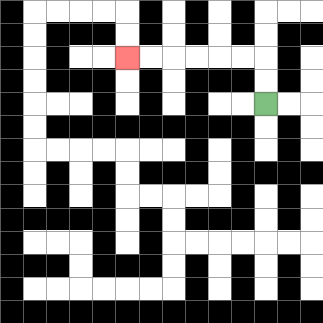{'start': '[11, 4]', 'end': '[5, 2]', 'path_directions': 'U,U,L,L,L,L,L,L', 'path_coordinates': '[[11, 4], [11, 3], [11, 2], [10, 2], [9, 2], [8, 2], [7, 2], [6, 2], [5, 2]]'}